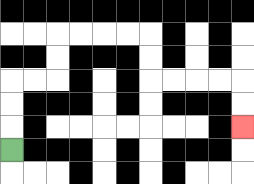{'start': '[0, 6]', 'end': '[10, 5]', 'path_directions': 'U,U,U,R,R,U,U,R,R,R,R,D,D,R,R,R,R,D,D', 'path_coordinates': '[[0, 6], [0, 5], [0, 4], [0, 3], [1, 3], [2, 3], [2, 2], [2, 1], [3, 1], [4, 1], [5, 1], [6, 1], [6, 2], [6, 3], [7, 3], [8, 3], [9, 3], [10, 3], [10, 4], [10, 5]]'}